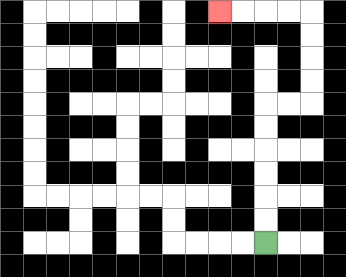{'start': '[11, 10]', 'end': '[9, 0]', 'path_directions': 'U,U,U,U,U,U,R,R,U,U,U,U,L,L,L,L', 'path_coordinates': '[[11, 10], [11, 9], [11, 8], [11, 7], [11, 6], [11, 5], [11, 4], [12, 4], [13, 4], [13, 3], [13, 2], [13, 1], [13, 0], [12, 0], [11, 0], [10, 0], [9, 0]]'}